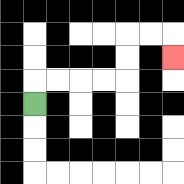{'start': '[1, 4]', 'end': '[7, 2]', 'path_directions': 'U,R,R,R,R,U,U,R,R,D', 'path_coordinates': '[[1, 4], [1, 3], [2, 3], [3, 3], [4, 3], [5, 3], [5, 2], [5, 1], [6, 1], [7, 1], [7, 2]]'}